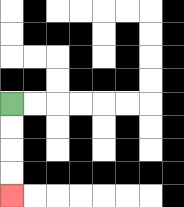{'start': '[0, 4]', 'end': '[0, 8]', 'path_directions': 'D,D,D,D', 'path_coordinates': '[[0, 4], [0, 5], [0, 6], [0, 7], [0, 8]]'}